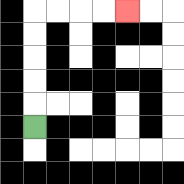{'start': '[1, 5]', 'end': '[5, 0]', 'path_directions': 'U,U,U,U,U,R,R,R,R', 'path_coordinates': '[[1, 5], [1, 4], [1, 3], [1, 2], [1, 1], [1, 0], [2, 0], [3, 0], [4, 0], [5, 0]]'}